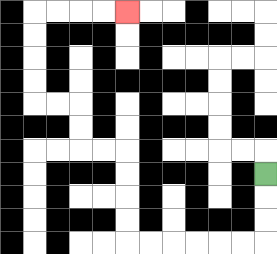{'start': '[11, 7]', 'end': '[5, 0]', 'path_directions': 'D,D,D,L,L,L,L,L,L,U,U,U,U,L,L,U,U,L,L,U,U,U,U,R,R,R,R', 'path_coordinates': '[[11, 7], [11, 8], [11, 9], [11, 10], [10, 10], [9, 10], [8, 10], [7, 10], [6, 10], [5, 10], [5, 9], [5, 8], [5, 7], [5, 6], [4, 6], [3, 6], [3, 5], [3, 4], [2, 4], [1, 4], [1, 3], [1, 2], [1, 1], [1, 0], [2, 0], [3, 0], [4, 0], [5, 0]]'}